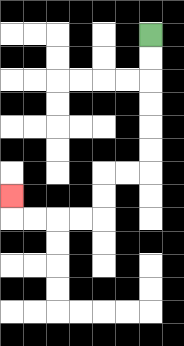{'start': '[6, 1]', 'end': '[0, 8]', 'path_directions': 'D,D,D,D,D,D,L,L,D,D,L,L,L,L,U', 'path_coordinates': '[[6, 1], [6, 2], [6, 3], [6, 4], [6, 5], [6, 6], [6, 7], [5, 7], [4, 7], [4, 8], [4, 9], [3, 9], [2, 9], [1, 9], [0, 9], [0, 8]]'}